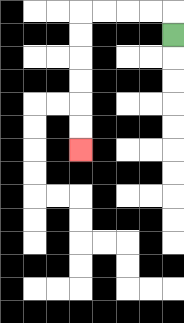{'start': '[7, 1]', 'end': '[3, 6]', 'path_directions': 'U,L,L,L,L,D,D,D,D,D,D', 'path_coordinates': '[[7, 1], [7, 0], [6, 0], [5, 0], [4, 0], [3, 0], [3, 1], [3, 2], [3, 3], [3, 4], [3, 5], [3, 6]]'}